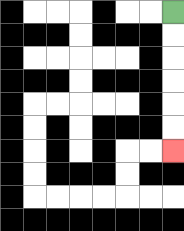{'start': '[7, 0]', 'end': '[7, 6]', 'path_directions': 'D,D,D,D,D,D', 'path_coordinates': '[[7, 0], [7, 1], [7, 2], [7, 3], [7, 4], [7, 5], [7, 6]]'}